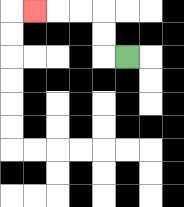{'start': '[5, 2]', 'end': '[1, 0]', 'path_directions': 'L,U,U,L,L,L', 'path_coordinates': '[[5, 2], [4, 2], [4, 1], [4, 0], [3, 0], [2, 0], [1, 0]]'}